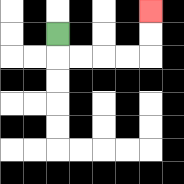{'start': '[2, 1]', 'end': '[6, 0]', 'path_directions': 'D,R,R,R,R,U,U', 'path_coordinates': '[[2, 1], [2, 2], [3, 2], [4, 2], [5, 2], [6, 2], [6, 1], [6, 0]]'}